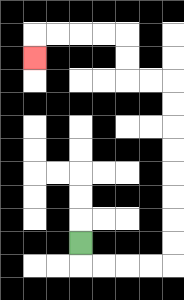{'start': '[3, 10]', 'end': '[1, 2]', 'path_directions': 'D,R,R,R,R,U,U,U,U,U,U,U,U,L,L,U,U,L,L,L,L,D', 'path_coordinates': '[[3, 10], [3, 11], [4, 11], [5, 11], [6, 11], [7, 11], [7, 10], [7, 9], [7, 8], [7, 7], [7, 6], [7, 5], [7, 4], [7, 3], [6, 3], [5, 3], [5, 2], [5, 1], [4, 1], [3, 1], [2, 1], [1, 1], [1, 2]]'}